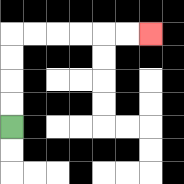{'start': '[0, 5]', 'end': '[6, 1]', 'path_directions': 'U,U,U,U,R,R,R,R,R,R', 'path_coordinates': '[[0, 5], [0, 4], [0, 3], [0, 2], [0, 1], [1, 1], [2, 1], [3, 1], [4, 1], [5, 1], [6, 1]]'}